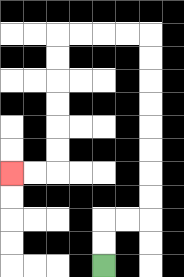{'start': '[4, 11]', 'end': '[0, 7]', 'path_directions': 'U,U,R,R,U,U,U,U,U,U,U,U,L,L,L,L,D,D,D,D,D,D,L,L', 'path_coordinates': '[[4, 11], [4, 10], [4, 9], [5, 9], [6, 9], [6, 8], [6, 7], [6, 6], [6, 5], [6, 4], [6, 3], [6, 2], [6, 1], [5, 1], [4, 1], [3, 1], [2, 1], [2, 2], [2, 3], [2, 4], [2, 5], [2, 6], [2, 7], [1, 7], [0, 7]]'}